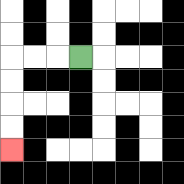{'start': '[3, 2]', 'end': '[0, 6]', 'path_directions': 'L,L,L,D,D,D,D', 'path_coordinates': '[[3, 2], [2, 2], [1, 2], [0, 2], [0, 3], [0, 4], [0, 5], [0, 6]]'}